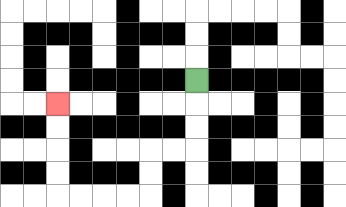{'start': '[8, 3]', 'end': '[2, 4]', 'path_directions': 'D,D,D,L,L,D,D,L,L,L,L,U,U,U,U', 'path_coordinates': '[[8, 3], [8, 4], [8, 5], [8, 6], [7, 6], [6, 6], [6, 7], [6, 8], [5, 8], [4, 8], [3, 8], [2, 8], [2, 7], [2, 6], [2, 5], [2, 4]]'}